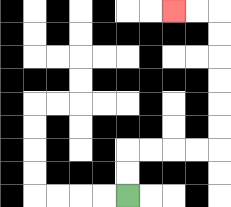{'start': '[5, 8]', 'end': '[7, 0]', 'path_directions': 'U,U,R,R,R,R,U,U,U,U,U,U,L,L', 'path_coordinates': '[[5, 8], [5, 7], [5, 6], [6, 6], [7, 6], [8, 6], [9, 6], [9, 5], [9, 4], [9, 3], [9, 2], [9, 1], [9, 0], [8, 0], [7, 0]]'}